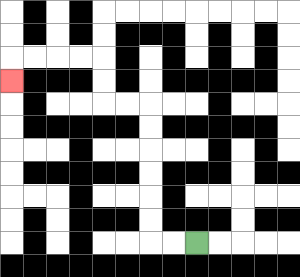{'start': '[8, 10]', 'end': '[0, 3]', 'path_directions': 'L,L,U,U,U,U,U,U,L,L,U,U,L,L,L,L,D', 'path_coordinates': '[[8, 10], [7, 10], [6, 10], [6, 9], [6, 8], [6, 7], [6, 6], [6, 5], [6, 4], [5, 4], [4, 4], [4, 3], [4, 2], [3, 2], [2, 2], [1, 2], [0, 2], [0, 3]]'}